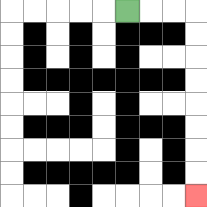{'start': '[5, 0]', 'end': '[8, 8]', 'path_directions': 'R,R,R,D,D,D,D,D,D,D,D', 'path_coordinates': '[[5, 0], [6, 0], [7, 0], [8, 0], [8, 1], [8, 2], [8, 3], [8, 4], [8, 5], [8, 6], [8, 7], [8, 8]]'}